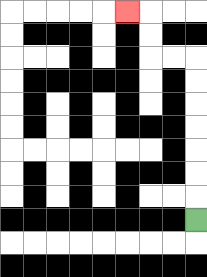{'start': '[8, 9]', 'end': '[5, 0]', 'path_directions': 'U,U,U,U,U,U,U,L,L,U,U,L', 'path_coordinates': '[[8, 9], [8, 8], [8, 7], [8, 6], [8, 5], [8, 4], [8, 3], [8, 2], [7, 2], [6, 2], [6, 1], [6, 0], [5, 0]]'}